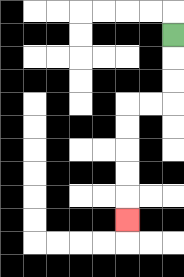{'start': '[7, 1]', 'end': '[5, 9]', 'path_directions': 'D,D,D,L,L,D,D,D,D,D', 'path_coordinates': '[[7, 1], [7, 2], [7, 3], [7, 4], [6, 4], [5, 4], [5, 5], [5, 6], [5, 7], [5, 8], [5, 9]]'}